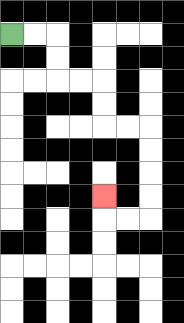{'start': '[0, 1]', 'end': '[4, 8]', 'path_directions': 'R,R,D,D,R,R,D,D,R,R,D,D,D,D,L,L,U', 'path_coordinates': '[[0, 1], [1, 1], [2, 1], [2, 2], [2, 3], [3, 3], [4, 3], [4, 4], [4, 5], [5, 5], [6, 5], [6, 6], [6, 7], [6, 8], [6, 9], [5, 9], [4, 9], [4, 8]]'}